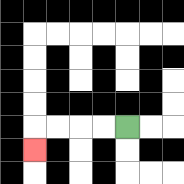{'start': '[5, 5]', 'end': '[1, 6]', 'path_directions': 'L,L,L,L,D', 'path_coordinates': '[[5, 5], [4, 5], [3, 5], [2, 5], [1, 5], [1, 6]]'}